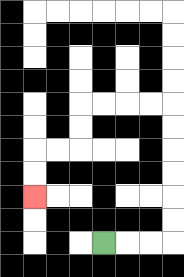{'start': '[4, 10]', 'end': '[1, 8]', 'path_directions': 'R,R,R,U,U,U,U,U,U,L,L,L,L,D,D,L,L,D,D', 'path_coordinates': '[[4, 10], [5, 10], [6, 10], [7, 10], [7, 9], [7, 8], [7, 7], [7, 6], [7, 5], [7, 4], [6, 4], [5, 4], [4, 4], [3, 4], [3, 5], [3, 6], [2, 6], [1, 6], [1, 7], [1, 8]]'}